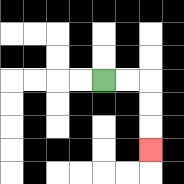{'start': '[4, 3]', 'end': '[6, 6]', 'path_directions': 'R,R,D,D,D', 'path_coordinates': '[[4, 3], [5, 3], [6, 3], [6, 4], [6, 5], [6, 6]]'}